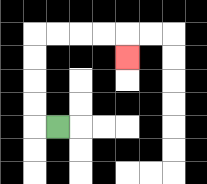{'start': '[2, 5]', 'end': '[5, 2]', 'path_directions': 'L,U,U,U,U,R,R,R,R,D', 'path_coordinates': '[[2, 5], [1, 5], [1, 4], [1, 3], [1, 2], [1, 1], [2, 1], [3, 1], [4, 1], [5, 1], [5, 2]]'}